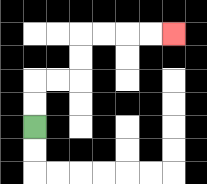{'start': '[1, 5]', 'end': '[7, 1]', 'path_directions': 'U,U,R,R,U,U,R,R,R,R', 'path_coordinates': '[[1, 5], [1, 4], [1, 3], [2, 3], [3, 3], [3, 2], [3, 1], [4, 1], [5, 1], [6, 1], [7, 1]]'}